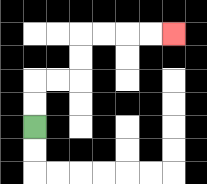{'start': '[1, 5]', 'end': '[7, 1]', 'path_directions': 'U,U,R,R,U,U,R,R,R,R', 'path_coordinates': '[[1, 5], [1, 4], [1, 3], [2, 3], [3, 3], [3, 2], [3, 1], [4, 1], [5, 1], [6, 1], [7, 1]]'}